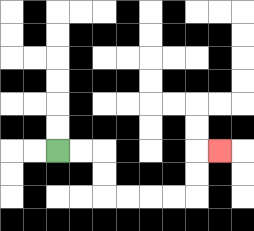{'start': '[2, 6]', 'end': '[9, 6]', 'path_directions': 'R,R,D,D,R,R,R,R,U,U,R', 'path_coordinates': '[[2, 6], [3, 6], [4, 6], [4, 7], [4, 8], [5, 8], [6, 8], [7, 8], [8, 8], [8, 7], [8, 6], [9, 6]]'}